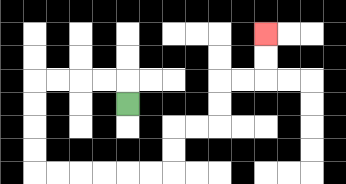{'start': '[5, 4]', 'end': '[11, 1]', 'path_directions': 'U,L,L,L,L,D,D,D,D,R,R,R,R,R,R,U,U,R,R,U,U,R,R,U,U', 'path_coordinates': '[[5, 4], [5, 3], [4, 3], [3, 3], [2, 3], [1, 3], [1, 4], [1, 5], [1, 6], [1, 7], [2, 7], [3, 7], [4, 7], [5, 7], [6, 7], [7, 7], [7, 6], [7, 5], [8, 5], [9, 5], [9, 4], [9, 3], [10, 3], [11, 3], [11, 2], [11, 1]]'}